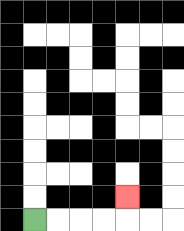{'start': '[1, 9]', 'end': '[5, 8]', 'path_directions': 'R,R,R,R,U', 'path_coordinates': '[[1, 9], [2, 9], [3, 9], [4, 9], [5, 9], [5, 8]]'}